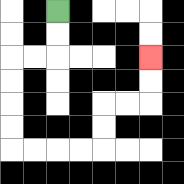{'start': '[2, 0]', 'end': '[6, 2]', 'path_directions': 'D,D,L,L,D,D,D,D,R,R,R,R,U,U,R,R,U,U', 'path_coordinates': '[[2, 0], [2, 1], [2, 2], [1, 2], [0, 2], [0, 3], [0, 4], [0, 5], [0, 6], [1, 6], [2, 6], [3, 6], [4, 6], [4, 5], [4, 4], [5, 4], [6, 4], [6, 3], [6, 2]]'}